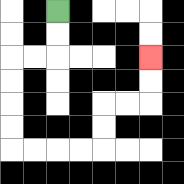{'start': '[2, 0]', 'end': '[6, 2]', 'path_directions': 'D,D,L,L,D,D,D,D,R,R,R,R,U,U,R,R,U,U', 'path_coordinates': '[[2, 0], [2, 1], [2, 2], [1, 2], [0, 2], [0, 3], [0, 4], [0, 5], [0, 6], [1, 6], [2, 6], [3, 6], [4, 6], [4, 5], [4, 4], [5, 4], [6, 4], [6, 3], [6, 2]]'}